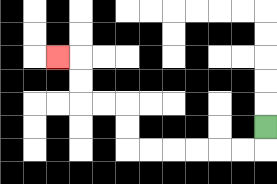{'start': '[11, 5]', 'end': '[2, 2]', 'path_directions': 'D,L,L,L,L,L,L,U,U,L,L,U,U,L', 'path_coordinates': '[[11, 5], [11, 6], [10, 6], [9, 6], [8, 6], [7, 6], [6, 6], [5, 6], [5, 5], [5, 4], [4, 4], [3, 4], [3, 3], [3, 2], [2, 2]]'}